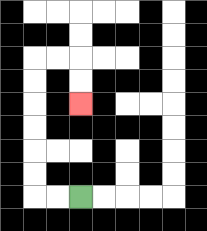{'start': '[3, 8]', 'end': '[3, 4]', 'path_directions': 'L,L,U,U,U,U,U,U,R,R,D,D', 'path_coordinates': '[[3, 8], [2, 8], [1, 8], [1, 7], [1, 6], [1, 5], [1, 4], [1, 3], [1, 2], [2, 2], [3, 2], [3, 3], [3, 4]]'}